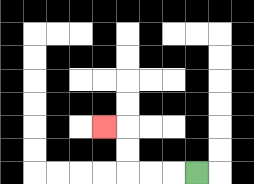{'start': '[8, 7]', 'end': '[4, 5]', 'path_directions': 'L,L,L,U,U,L', 'path_coordinates': '[[8, 7], [7, 7], [6, 7], [5, 7], [5, 6], [5, 5], [4, 5]]'}